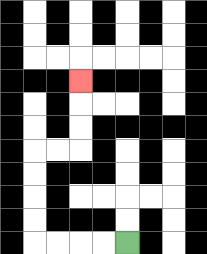{'start': '[5, 10]', 'end': '[3, 3]', 'path_directions': 'L,L,L,L,U,U,U,U,R,R,U,U,U', 'path_coordinates': '[[5, 10], [4, 10], [3, 10], [2, 10], [1, 10], [1, 9], [1, 8], [1, 7], [1, 6], [2, 6], [3, 6], [3, 5], [3, 4], [3, 3]]'}